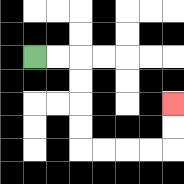{'start': '[1, 2]', 'end': '[7, 4]', 'path_directions': 'R,R,D,D,D,D,R,R,R,R,U,U', 'path_coordinates': '[[1, 2], [2, 2], [3, 2], [3, 3], [3, 4], [3, 5], [3, 6], [4, 6], [5, 6], [6, 6], [7, 6], [7, 5], [7, 4]]'}